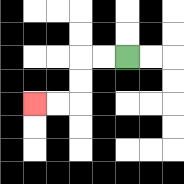{'start': '[5, 2]', 'end': '[1, 4]', 'path_directions': 'L,L,D,D,L,L', 'path_coordinates': '[[5, 2], [4, 2], [3, 2], [3, 3], [3, 4], [2, 4], [1, 4]]'}